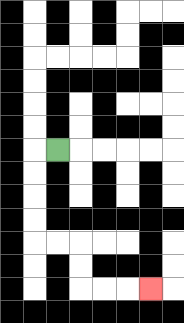{'start': '[2, 6]', 'end': '[6, 12]', 'path_directions': 'L,D,D,D,D,R,R,D,D,R,R,R', 'path_coordinates': '[[2, 6], [1, 6], [1, 7], [1, 8], [1, 9], [1, 10], [2, 10], [3, 10], [3, 11], [3, 12], [4, 12], [5, 12], [6, 12]]'}